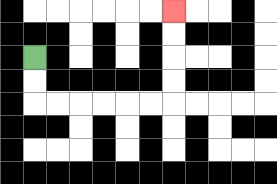{'start': '[1, 2]', 'end': '[7, 0]', 'path_directions': 'D,D,R,R,R,R,R,R,U,U,U,U', 'path_coordinates': '[[1, 2], [1, 3], [1, 4], [2, 4], [3, 4], [4, 4], [5, 4], [6, 4], [7, 4], [7, 3], [7, 2], [7, 1], [7, 0]]'}